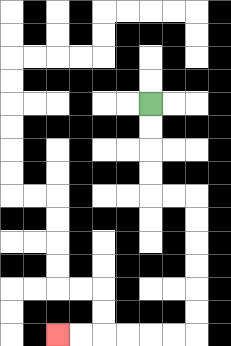{'start': '[6, 4]', 'end': '[2, 14]', 'path_directions': 'D,D,D,D,R,R,D,D,D,D,D,D,L,L,L,L,L,L', 'path_coordinates': '[[6, 4], [6, 5], [6, 6], [6, 7], [6, 8], [7, 8], [8, 8], [8, 9], [8, 10], [8, 11], [8, 12], [8, 13], [8, 14], [7, 14], [6, 14], [5, 14], [4, 14], [3, 14], [2, 14]]'}